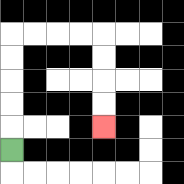{'start': '[0, 6]', 'end': '[4, 5]', 'path_directions': 'U,U,U,U,U,R,R,R,R,D,D,D,D', 'path_coordinates': '[[0, 6], [0, 5], [0, 4], [0, 3], [0, 2], [0, 1], [1, 1], [2, 1], [3, 1], [4, 1], [4, 2], [4, 3], [4, 4], [4, 5]]'}